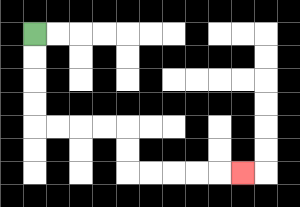{'start': '[1, 1]', 'end': '[10, 7]', 'path_directions': 'D,D,D,D,R,R,R,R,D,D,R,R,R,R,R', 'path_coordinates': '[[1, 1], [1, 2], [1, 3], [1, 4], [1, 5], [2, 5], [3, 5], [4, 5], [5, 5], [5, 6], [5, 7], [6, 7], [7, 7], [8, 7], [9, 7], [10, 7]]'}